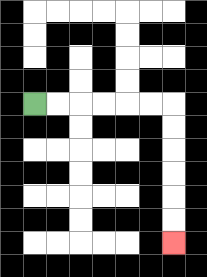{'start': '[1, 4]', 'end': '[7, 10]', 'path_directions': 'R,R,R,R,R,R,D,D,D,D,D,D', 'path_coordinates': '[[1, 4], [2, 4], [3, 4], [4, 4], [5, 4], [6, 4], [7, 4], [7, 5], [7, 6], [7, 7], [7, 8], [7, 9], [7, 10]]'}